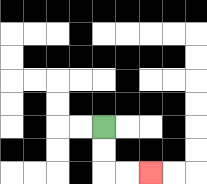{'start': '[4, 5]', 'end': '[6, 7]', 'path_directions': 'D,D,R,R', 'path_coordinates': '[[4, 5], [4, 6], [4, 7], [5, 7], [6, 7]]'}